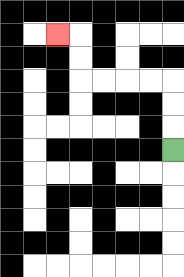{'start': '[7, 6]', 'end': '[2, 1]', 'path_directions': 'U,U,U,L,L,L,L,U,U,L', 'path_coordinates': '[[7, 6], [7, 5], [7, 4], [7, 3], [6, 3], [5, 3], [4, 3], [3, 3], [3, 2], [3, 1], [2, 1]]'}